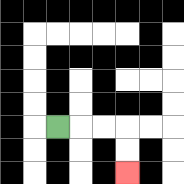{'start': '[2, 5]', 'end': '[5, 7]', 'path_directions': 'R,R,R,D,D', 'path_coordinates': '[[2, 5], [3, 5], [4, 5], [5, 5], [5, 6], [5, 7]]'}